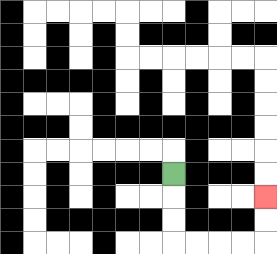{'start': '[7, 7]', 'end': '[11, 8]', 'path_directions': 'D,D,D,R,R,R,R,U,U', 'path_coordinates': '[[7, 7], [7, 8], [7, 9], [7, 10], [8, 10], [9, 10], [10, 10], [11, 10], [11, 9], [11, 8]]'}